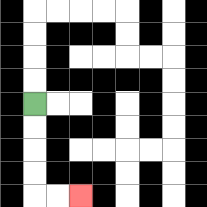{'start': '[1, 4]', 'end': '[3, 8]', 'path_directions': 'D,D,D,D,R,R', 'path_coordinates': '[[1, 4], [1, 5], [1, 6], [1, 7], [1, 8], [2, 8], [3, 8]]'}